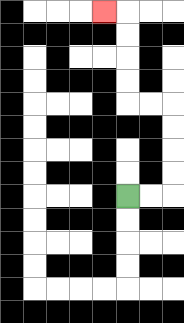{'start': '[5, 8]', 'end': '[4, 0]', 'path_directions': 'R,R,U,U,U,U,L,L,U,U,U,U,L', 'path_coordinates': '[[5, 8], [6, 8], [7, 8], [7, 7], [7, 6], [7, 5], [7, 4], [6, 4], [5, 4], [5, 3], [5, 2], [5, 1], [5, 0], [4, 0]]'}